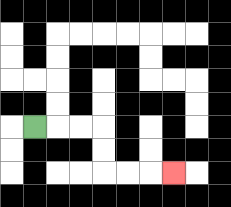{'start': '[1, 5]', 'end': '[7, 7]', 'path_directions': 'R,R,R,D,D,R,R,R', 'path_coordinates': '[[1, 5], [2, 5], [3, 5], [4, 5], [4, 6], [4, 7], [5, 7], [6, 7], [7, 7]]'}